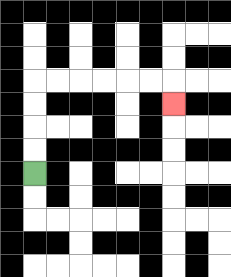{'start': '[1, 7]', 'end': '[7, 4]', 'path_directions': 'U,U,U,U,R,R,R,R,R,R,D', 'path_coordinates': '[[1, 7], [1, 6], [1, 5], [1, 4], [1, 3], [2, 3], [3, 3], [4, 3], [5, 3], [6, 3], [7, 3], [7, 4]]'}